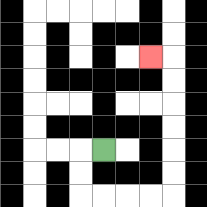{'start': '[4, 6]', 'end': '[6, 2]', 'path_directions': 'L,D,D,R,R,R,R,U,U,U,U,U,U,L', 'path_coordinates': '[[4, 6], [3, 6], [3, 7], [3, 8], [4, 8], [5, 8], [6, 8], [7, 8], [7, 7], [7, 6], [7, 5], [7, 4], [7, 3], [7, 2], [6, 2]]'}